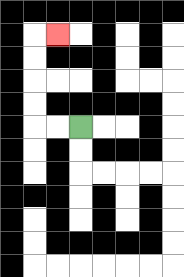{'start': '[3, 5]', 'end': '[2, 1]', 'path_directions': 'L,L,U,U,U,U,R', 'path_coordinates': '[[3, 5], [2, 5], [1, 5], [1, 4], [1, 3], [1, 2], [1, 1], [2, 1]]'}